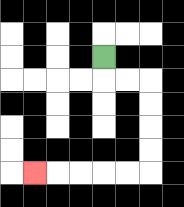{'start': '[4, 2]', 'end': '[1, 7]', 'path_directions': 'D,R,R,D,D,D,D,L,L,L,L,L', 'path_coordinates': '[[4, 2], [4, 3], [5, 3], [6, 3], [6, 4], [6, 5], [6, 6], [6, 7], [5, 7], [4, 7], [3, 7], [2, 7], [1, 7]]'}